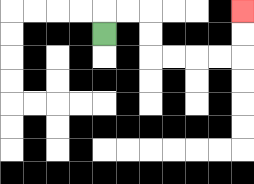{'start': '[4, 1]', 'end': '[10, 0]', 'path_directions': 'U,R,R,D,D,R,R,R,R,U,U', 'path_coordinates': '[[4, 1], [4, 0], [5, 0], [6, 0], [6, 1], [6, 2], [7, 2], [8, 2], [9, 2], [10, 2], [10, 1], [10, 0]]'}